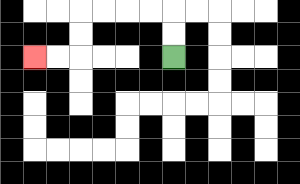{'start': '[7, 2]', 'end': '[1, 2]', 'path_directions': 'U,U,L,L,L,L,D,D,L,L', 'path_coordinates': '[[7, 2], [7, 1], [7, 0], [6, 0], [5, 0], [4, 0], [3, 0], [3, 1], [3, 2], [2, 2], [1, 2]]'}